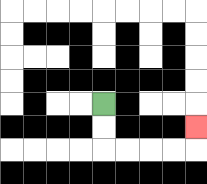{'start': '[4, 4]', 'end': '[8, 5]', 'path_directions': 'D,D,R,R,R,R,U', 'path_coordinates': '[[4, 4], [4, 5], [4, 6], [5, 6], [6, 6], [7, 6], [8, 6], [8, 5]]'}